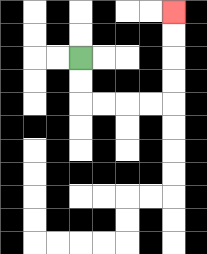{'start': '[3, 2]', 'end': '[7, 0]', 'path_directions': 'D,D,R,R,R,R,U,U,U,U', 'path_coordinates': '[[3, 2], [3, 3], [3, 4], [4, 4], [5, 4], [6, 4], [7, 4], [7, 3], [7, 2], [7, 1], [7, 0]]'}